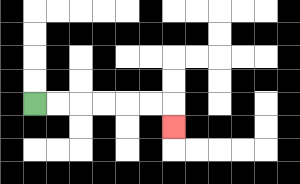{'start': '[1, 4]', 'end': '[7, 5]', 'path_directions': 'R,R,R,R,R,R,D', 'path_coordinates': '[[1, 4], [2, 4], [3, 4], [4, 4], [5, 4], [6, 4], [7, 4], [7, 5]]'}